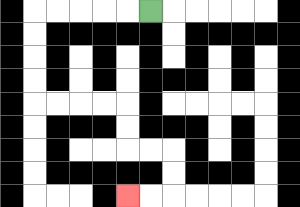{'start': '[6, 0]', 'end': '[5, 8]', 'path_directions': 'L,L,L,L,L,D,D,D,D,R,R,R,R,D,D,R,R,D,D,L,L', 'path_coordinates': '[[6, 0], [5, 0], [4, 0], [3, 0], [2, 0], [1, 0], [1, 1], [1, 2], [1, 3], [1, 4], [2, 4], [3, 4], [4, 4], [5, 4], [5, 5], [5, 6], [6, 6], [7, 6], [7, 7], [7, 8], [6, 8], [5, 8]]'}